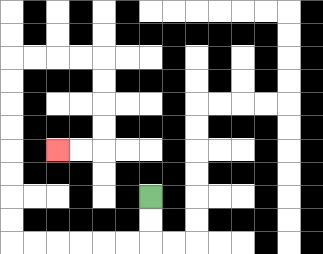{'start': '[6, 8]', 'end': '[2, 6]', 'path_directions': 'D,D,L,L,L,L,L,L,U,U,U,U,U,U,U,U,R,R,R,R,D,D,D,D,L,L', 'path_coordinates': '[[6, 8], [6, 9], [6, 10], [5, 10], [4, 10], [3, 10], [2, 10], [1, 10], [0, 10], [0, 9], [0, 8], [0, 7], [0, 6], [0, 5], [0, 4], [0, 3], [0, 2], [1, 2], [2, 2], [3, 2], [4, 2], [4, 3], [4, 4], [4, 5], [4, 6], [3, 6], [2, 6]]'}